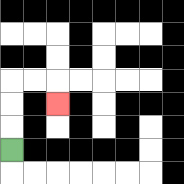{'start': '[0, 6]', 'end': '[2, 4]', 'path_directions': 'U,U,U,R,R,D', 'path_coordinates': '[[0, 6], [0, 5], [0, 4], [0, 3], [1, 3], [2, 3], [2, 4]]'}